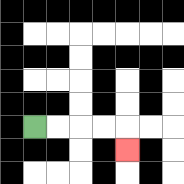{'start': '[1, 5]', 'end': '[5, 6]', 'path_directions': 'R,R,R,R,D', 'path_coordinates': '[[1, 5], [2, 5], [3, 5], [4, 5], [5, 5], [5, 6]]'}